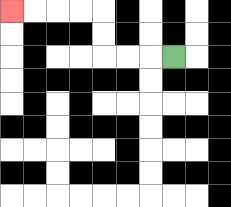{'start': '[7, 2]', 'end': '[0, 0]', 'path_directions': 'L,L,L,U,U,L,L,L,L', 'path_coordinates': '[[7, 2], [6, 2], [5, 2], [4, 2], [4, 1], [4, 0], [3, 0], [2, 0], [1, 0], [0, 0]]'}